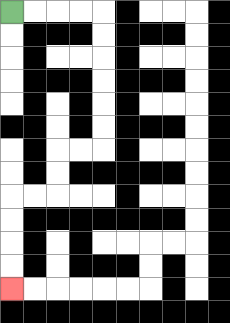{'start': '[0, 0]', 'end': '[0, 12]', 'path_directions': 'R,R,R,R,D,D,D,D,D,D,L,L,D,D,L,L,D,D,D,D', 'path_coordinates': '[[0, 0], [1, 0], [2, 0], [3, 0], [4, 0], [4, 1], [4, 2], [4, 3], [4, 4], [4, 5], [4, 6], [3, 6], [2, 6], [2, 7], [2, 8], [1, 8], [0, 8], [0, 9], [0, 10], [0, 11], [0, 12]]'}